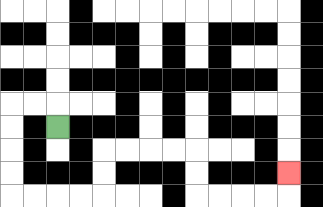{'start': '[2, 5]', 'end': '[12, 7]', 'path_directions': 'U,L,L,D,D,D,D,R,R,R,R,U,U,R,R,R,R,D,D,R,R,R,R,U', 'path_coordinates': '[[2, 5], [2, 4], [1, 4], [0, 4], [0, 5], [0, 6], [0, 7], [0, 8], [1, 8], [2, 8], [3, 8], [4, 8], [4, 7], [4, 6], [5, 6], [6, 6], [7, 6], [8, 6], [8, 7], [8, 8], [9, 8], [10, 8], [11, 8], [12, 8], [12, 7]]'}